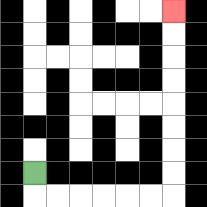{'start': '[1, 7]', 'end': '[7, 0]', 'path_directions': 'D,R,R,R,R,R,R,U,U,U,U,U,U,U,U', 'path_coordinates': '[[1, 7], [1, 8], [2, 8], [3, 8], [4, 8], [5, 8], [6, 8], [7, 8], [7, 7], [7, 6], [7, 5], [7, 4], [7, 3], [7, 2], [7, 1], [7, 0]]'}